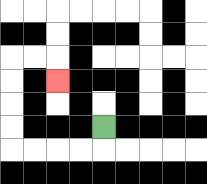{'start': '[4, 5]', 'end': '[2, 3]', 'path_directions': 'D,L,L,L,L,U,U,U,U,R,R,D', 'path_coordinates': '[[4, 5], [4, 6], [3, 6], [2, 6], [1, 6], [0, 6], [0, 5], [0, 4], [0, 3], [0, 2], [1, 2], [2, 2], [2, 3]]'}